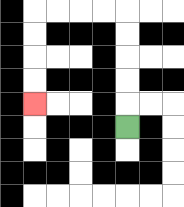{'start': '[5, 5]', 'end': '[1, 4]', 'path_directions': 'U,U,U,U,U,L,L,L,L,D,D,D,D', 'path_coordinates': '[[5, 5], [5, 4], [5, 3], [5, 2], [5, 1], [5, 0], [4, 0], [3, 0], [2, 0], [1, 0], [1, 1], [1, 2], [1, 3], [1, 4]]'}